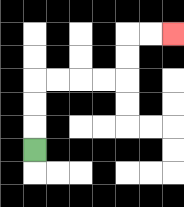{'start': '[1, 6]', 'end': '[7, 1]', 'path_directions': 'U,U,U,R,R,R,R,U,U,R,R', 'path_coordinates': '[[1, 6], [1, 5], [1, 4], [1, 3], [2, 3], [3, 3], [4, 3], [5, 3], [5, 2], [5, 1], [6, 1], [7, 1]]'}